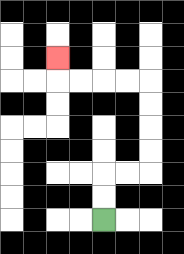{'start': '[4, 9]', 'end': '[2, 2]', 'path_directions': 'U,U,R,R,U,U,U,U,L,L,L,L,U', 'path_coordinates': '[[4, 9], [4, 8], [4, 7], [5, 7], [6, 7], [6, 6], [6, 5], [6, 4], [6, 3], [5, 3], [4, 3], [3, 3], [2, 3], [2, 2]]'}